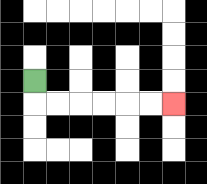{'start': '[1, 3]', 'end': '[7, 4]', 'path_directions': 'D,R,R,R,R,R,R', 'path_coordinates': '[[1, 3], [1, 4], [2, 4], [3, 4], [4, 4], [5, 4], [6, 4], [7, 4]]'}